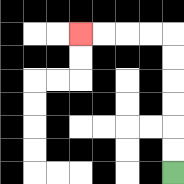{'start': '[7, 7]', 'end': '[3, 1]', 'path_directions': 'U,U,U,U,U,U,L,L,L,L', 'path_coordinates': '[[7, 7], [7, 6], [7, 5], [7, 4], [7, 3], [7, 2], [7, 1], [6, 1], [5, 1], [4, 1], [3, 1]]'}